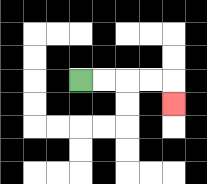{'start': '[3, 3]', 'end': '[7, 4]', 'path_directions': 'R,R,R,R,D', 'path_coordinates': '[[3, 3], [4, 3], [5, 3], [6, 3], [7, 3], [7, 4]]'}